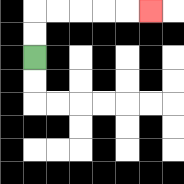{'start': '[1, 2]', 'end': '[6, 0]', 'path_directions': 'U,U,R,R,R,R,R', 'path_coordinates': '[[1, 2], [1, 1], [1, 0], [2, 0], [3, 0], [4, 0], [5, 0], [6, 0]]'}